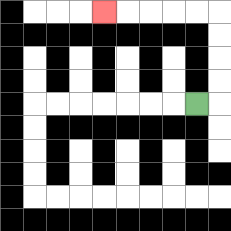{'start': '[8, 4]', 'end': '[4, 0]', 'path_directions': 'R,U,U,U,U,L,L,L,L,L', 'path_coordinates': '[[8, 4], [9, 4], [9, 3], [9, 2], [9, 1], [9, 0], [8, 0], [7, 0], [6, 0], [5, 0], [4, 0]]'}